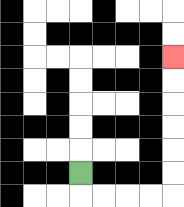{'start': '[3, 7]', 'end': '[7, 2]', 'path_directions': 'D,R,R,R,R,U,U,U,U,U,U', 'path_coordinates': '[[3, 7], [3, 8], [4, 8], [5, 8], [6, 8], [7, 8], [7, 7], [7, 6], [7, 5], [7, 4], [7, 3], [7, 2]]'}